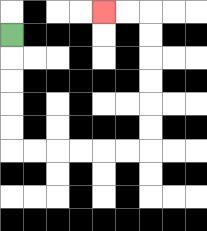{'start': '[0, 1]', 'end': '[4, 0]', 'path_directions': 'D,D,D,D,D,R,R,R,R,R,R,U,U,U,U,U,U,L,L', 'path_coordinates': '[[0, 1], [0, 2], [0, 3], [0, 4], [0, 5], [0, 6], [1, 6], [2, 6], [3, 6], [4, 6], [5, 6], [6, 6], [6, 5], [6, 4], [6, 3], [6, 2], [6, 1], [6, 0], [5, 0], [4, 0]]'}